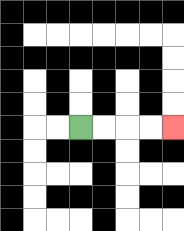{'start': '[3, 5]', 'end': '[7, 5]', 'path_directions': 'R,R,R,R', 'path_coordinates': '[[3, 5], [4, 5], [5, 5], [6, 5], [7, 5]]'}